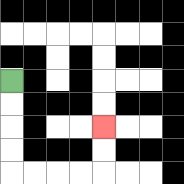{'start': '[0, 3]', 'end': '[4, 5]', 'path_directions': 'D,D,D,D,R,R,R,R,U,U', 'path_coordinates': '[[0, 3], [0, 4], [0, 5], [0, 6], [0, 7], [1, 7], [2, 7], [3, 7], [4, 7], [4, 6], [4, 5]]'}